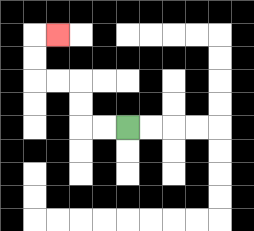{'start': '[5, 5]', 'end': '[2, 1]', 'path_directions': 'L,L,U,U,L,L,U,U,R', 'path_coordinates': '[[5, 5], [4, 5], [3, 5], [3, 4], [3, 3], [2, 3], [1, 3], [1, 2], [1, 1], [2, 1]]'}